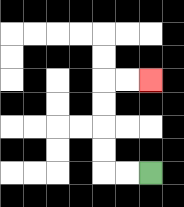{'start': '[6, 7]', 'end': '[6, 3]', 'path_directions': 'L,L,U,U,U,U,R,R', 'path_coordinates': '[[6, 7], [5, 7], [4, 7], [4, 6], [4, 5], [4, 4], [4, 3], [5, 3], [6, 3]]'}